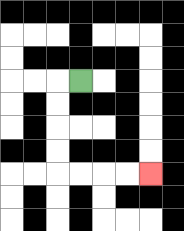{'start': '[3, 3]', 'end': '[6, 7]', 'path_directions': 'L,D,D,D,D,R,R,R,R', 'path_coordinates': '[[3, 3], [2, 3], [2, 4], [2, 5], [2, 6], [2, 7], [3, 7], [4, 7], [5, 7], [6, 7]]'}